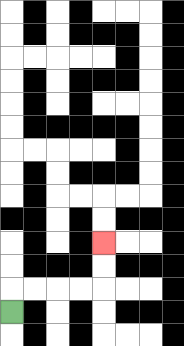{'start': '[0, 13]', 'end': '[4, 10]', 'path_directions': 'U,R,R,R,R,U,U', 'path_coordinates': '[[0, 13], [0, 12], [1, 12], [2, 12], [3, 12], [4, 12], [4, 11], [4, 10]]'}